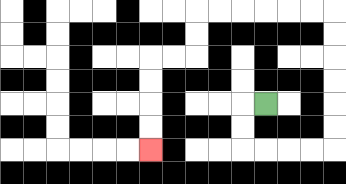{'start': '[11, 4]', 'end': '[6, 6]', 'path_directions': 'L,D,D,R,R,R,R,U,U,U,U,U,U,L,L,L,L,L,L,D,D,L,L,D,D,D,D', 'path_coordinates': '[[11, 4], [10, 4], [10, 5], [10, 6], [11, 6], [12, 6], [13, 6], [14, 6], [14, 5], [14, 4], [14, 3], [14, 2], [14, 1], [14, 0], [13, 0], [12, 0], [11, 0], [10, 0], [9, 0], [8, 0], [8, 1], [8, 2], [7, 2], [6, 2], [6, 3], [6, 4], [6, 5], [6, 6]]'}